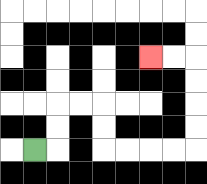{'start': '[1, 6]', 'end': '[6, 2]', 'path_directions': 'R,U,U,R,R,D,D,R,R,R,R,U,U,U,U,L,L', 'path_coordinates': '[[1, 6], [2, 6], [2, 5], [2, 4], [3, 4], [4, 4], [4, 5], [4, 6], [5, 6], [6, 6], [7, 6], [8, 6], [8, 5], [8, 4], [8, 3], [8, 2], [7, 2], [6, 2]]'}